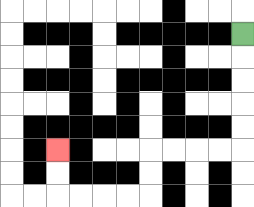{'start': '[10, 1]', 'end': '[2, 6]', 'path_directions': 'D,D,D,D,D,L,L,L,L,D,D,L,L,L,L,U,U', 'path_coordinates': '[[10, 1], [10, 2], [10, 3], [10, 4], [10, 5], [10, 6], [9, 6], [8, 6], [7, 6], [6, 6], [6, 7], [6, 8], [5, 8], [4, 8], [3, 8], [2, 8], [2, 7], [2, 6]]'}